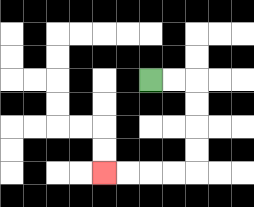{'start': '[6, 3]', 'end': '[4, 7]', 'path_directions': 'R,R,D,D,D,D,L,L,L,L', 'path_coordinates': '[[6, 3], [7, 3], [8, 3], [8, 4], [8, 5], [8, 6], [8, 7], [7, 7], [6, 7], [5, 7], [4, 7]]'}